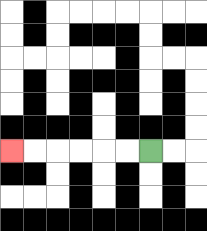{'start': '[6, 6]', 'end': '[0, 6]', 'path_directions': 'L,L,L,L,L,L', 'path_coordinates': '[[6, 6], [5, 6], [4, 6], [3, 6], [2, 6], [1, 6], [0, 6]]'}